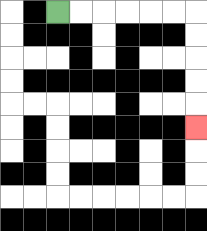{'start': '[2, 0]', 'end': '[8, 5]', 'path_directions': 'R,R,R,R,R,R,D,D,D,D,D', 'path_coordinates': '[[2, 0], [3, 0], [4, 0], [5, 0], [6, 0], [7, 0], [8, 0], [8, 1], [8, 2], [8, 3], [8, 4], [8, 5]]'}